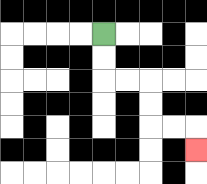{'start': '[4, 1]', 'end': '[8, 6]', 'path_directions': 'D,D,R,R,D,D,R,R,D', 'path_coordinates': '[[4, 1], [4, 2], [4, 3], [5, 3], [6, 3], [6, 4], [6, 5], [7, 5], [8, 5], [8, 6]]'}